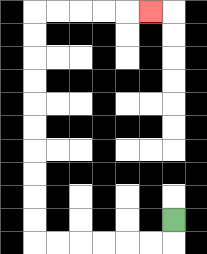{'start': '[7, 9]', 'end': '[6, 0]', 'path_directions': 'D,L,L,L,L,L,L,U,U,U,U,U,U,U,U,U,U,R,R,R,R,R', 'path_coordinates': '[[7, 9], [7, 10], [6, 10], [5, 10], [4, 10], [3, 10], [2, 10], [1, 10], [1, 9], [1, 8], [1, 7], [1, 6], [1, 5], [1, 4], [1, 3], [1, 2], [1, 1], [1, 0], [2, 0], [3, 0], [4, 0], [5, 0], [6, 0]]'}